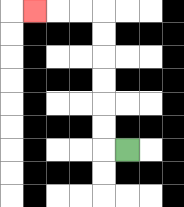{'start': '[5, 6]', 'end': '[1, 0]', 'path_directions': 'L,U,U,U,U,U,U,L,L,L', 'path_coordinates': '[[5, 6], [4, 6], [4, 5], [4, 4], [4, 3], [4, 2], [4, 1], [4, 0], [3, 0], [2, 0], [1, 0]]'}